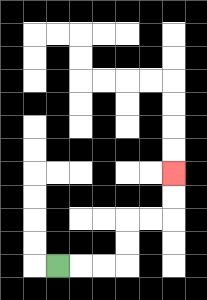{'start': '[2, 11]', 'end': '[7, 7]', 'path_directions': 'R,R,R,U,U,R,R,U,U', 'path_coordinates': '[[2, 11], [3, 11], [4, 11], [5, 11], [5, 10], [5, 9], [6, 9], [7, 9], [7, 8], [7, 7]]'}